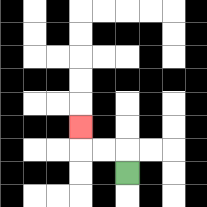{'start': '[5, 7]', 'end': '[3, 5]', 'path_directions': 'U,L,L,U', 'path_coordinates': '[[5, 7], [5, 6], [4, 6], [3, 6], [3, 5]]'}